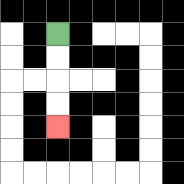{'start': '[2, 1]', 'end': '[2, 5]', 'path_directions': 'D,D,D,D', 'path_coordinates': '[[2, 1], [2, 2], [2, 3], [2, 4], [2, 5]]'}